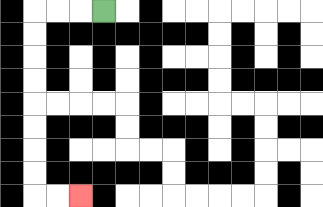{'start': '[4, 0]', 'end': '[3, 8]', 'path_directions': 'L,L,L,D,D,D,D,D,D,D,D,R,R', 'path_coordinates': '[[4, 0], [3, 0], [2, 0], [1, 0], [1, 1], [1, 2], [1, 3], [1, 4], [1, 5], [1, 6], [1, 7], [1, 8], [2, 8], [3, 8]]'}